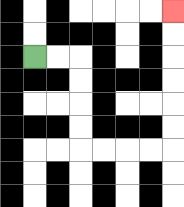{'start': '[1, 2]', 'end': '[7, 0]', 'path_directions': 'R,R,D,D,D,D,R,R,R,R,U,U,U,U,U,U', 'path_coordinates': '[[1, 2], [2, 2], [3, 2], [3, 3], [3, 4], [3, 5], [3, 6], [4, 6], [5, 6], [6, 6], [7, 6], [7, 5], [7, 4], [7, 3], [7, 2], [7, 1], [7, 0]]'}